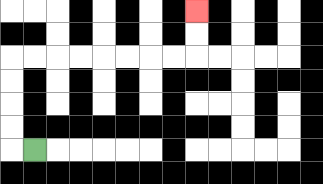{'start': '[1, 6]', 'end': '[8, 0]', 'path_directions': 'L,U,U,U,U,R,R,R,R,R,R,R,R,U,U', 'path_coordinates': '[[1, 6], [0, 6], [0, 5], [0, 4], [0, 3], [0, 2], [1, 2], [2, 2], [3, 2], [4, 2], [5, 2], [6, 2], [7, 2], [8, 2], [8, 1], [8, 0]]'}